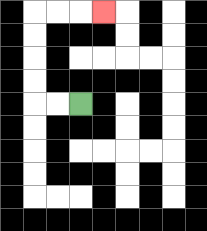{'start': '[3, 4]', 'end': '[4, 0]', 'path_directions': 'L,L,U,U,U,U,R,R,R', 'path_coordinates': '[[3, 4], [2, 4], [1, 4], [1, 3], [1, 2], [1, 1], [1, 0], [2, 0], [3, 0], [4, 0]]'}